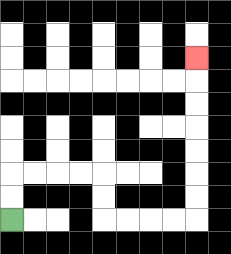{'start': '[0, 9]', 'end': '[8, 2]', 'path_directions': 'U,U,R,R,R,R,D,D,R,R,R,R,U,U,U,U,U,U,U', 'path_coordinates': '[[0, 9], [0, 8], [0, 7], [1, 7], [2, 7], [3, 7], [4, 7], [4, 8], [4, 9], [5, 9], [6, 9], [7, 9], [8, 9], [8, 8], [8, 7], [8, 6], [8, 5], [8, 4], [8, 3], [8, 2]]'}